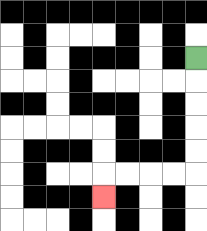{'start': '[8, 2]', 'end': '[4, 8]', 'path_directions': 'D,D,D,D,D,L,L,L,L,D', 'path_coordinates': '[[8, 2], [8, 3], [8, 4], [8, 5], [8, 6], [8, 7], [7, 7], [6, 7], [5, 7], [4, 7], [4, 8]]'}